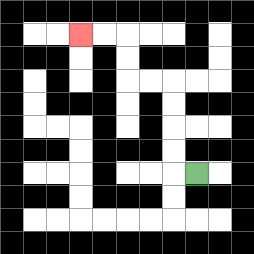{'start': '[8, 7]', 'end': '[3, 1]', 'path_directions': 'L,U,U,U,U,L,L,U,U,L,L', 'path_coordinates': '[[8, 7], [7, 7], [7, 6], [7, 5], [7, 4], [7, 3], [6, 3], [5, 3], [5, 2], [5, 1], [4, 1], [3, 1]]'}